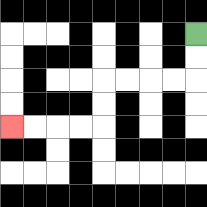{'start': '[8, 1]', 'end': '[0, 5]', 'path_directions': 'D,D,L,L,L,L,D,D,L,L,L,L', 'path_coordinates': '[[8, 1], [8, 2], [8, 3], [7, 3], [6, 3], [5, 3], [4, 3], [4, 4], [4, 5], [3, 5], [2, 5], [1, 5], [0, 5]]'}